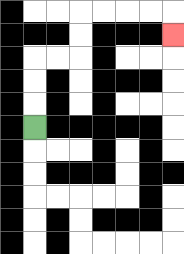{'start': '[1, 5]', 'end': '[7, 1]', 'path_directions': 'U,U,U,R,R,U,U,R,R,R,R,D', 'path_coordinates': '[[1, 5], [1, 4], [1, 3], [1, 2], [2, 2], [3, 2], [3, 1], [3, 0], [4, 0], [5, 0], [6, 0], [7, 0], [7, 1]]'}